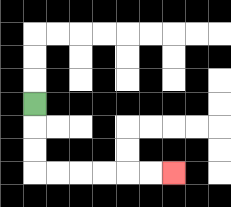{'start': '[1, 4]', 'end': '[7, 7]', 'path_directions': 'D,D,D,R,R,R,R,R,R', 'path_coordinates': '[[1, 4], [1, 5], [1, 6], [1, 7], [2, 7], [3, 7], [4, 7], [5, 7], [6, 7], [7, 7]]'}